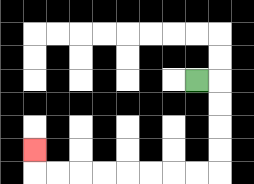{'start': '[8, 3]', 'end': '[1, 6]', 'path_directions': 'R,D,D,D,D,L,L,L,L,L,L,L,L,U', 'path_coordinates': '[[8, 3], [9, 3], [9, 4], [9, 5], [9, 6], [9, 7], [8, 7], [7, 7], [6, 7], [5, 7], [4, 7], [3, 7], [2, 7], [1, 7], [1, 6]]'}